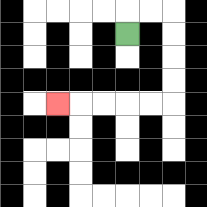{'start': '[5, 1]', 'end': '[2, 4]', 'path_directions': 'U,R,R,D,D,D,D,L,L,L,L,L', 'path_coordinates': '[[5, 1], [5, 0], [6, 0], [7, 0], [7, 1], [7, 2], [7, 3], [7, 4], [6, 4], [5, 4], [4, 4], [3, 4], [2, 4]]'}